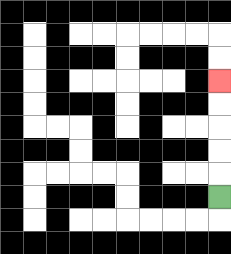{'start': '[9, 8]', 'end': '[9, 3]', 'path_directions': 'U,U,U,U,U', 'path_coordinates': '[[9, 8], [9, 7], [9, 6], [9, 5], [9, 4], [9, 3]]'}